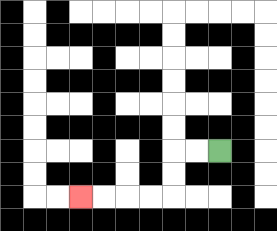{'start': '[9, 6]', 'end': '[3, 8]', 'path_directions': 'L,L,D,D,L,L,L,L', 'path_coordinates': '[[9, 6], [8, 6], [7, 6], [7, 7], [7, 8], [6, 8], [5, 8], [4, 8], [3, 8]]'}